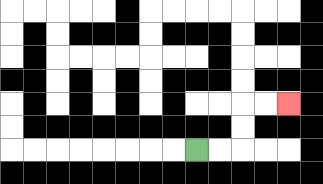{'start': '[8, 6]', 'end': '[12, 4]', 'path_directions': 'R,R,U,U,R,R', 'path_coordinates': '[[8, 6], [9, 6], [10, 6], [10, 5], [10, 4], [11, 4], [12, 4]]'}